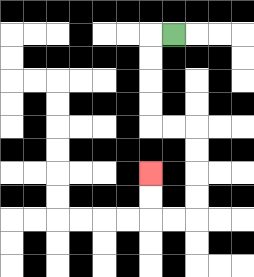{'start': '[7, 1]', 'end': '[6, 7]', 'path_directions': 'L,D,D,D,D,R,R,D,D,D,D,L,L,U,U', 'path_coordinates': '[[7, 1], [6, 1], [6, 2], [6, 3], [6, 4], [6, 5], [7, 5], [8, 5], [8, 6], [8, 7], [8, 8], [8, 9], [7, 9], [6, 9], [6, 8], [6, 7]]'}